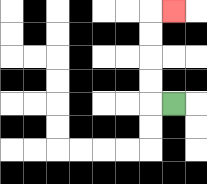{'start': '[7, 4]', 'end': '[7, 0]', 'path_directions': 'L,U,U,U,U,R', 'path_coordinates': '[[7, 4], [6, 4], [6, 3], [6, 2], [6, 1], [6, 0], [7, 0]]'}